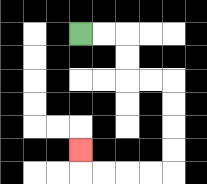{'start': '[3, 1]', 'end': '[3, 6]', 'path_directions': 'R,R,D,D,R,R,D,D,D,D,L,L,L,L,U', 'path_coordinates': '[[3, 1], [4, 1], [5, 1], [5, 2], [5, 3], [6, 3], [7, 3], [7, 4], [7, 5], [7, 6], [7, 7], [6, 7], [5, 7], [4, 7], [3, 7], [3, 6]]'}